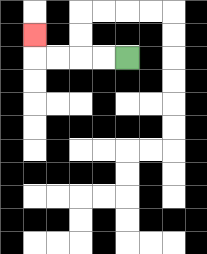{'start': '[5, 2]', 'end': '[1, 1]', 'path_directions': 'L,L,L,L,U', 'path_coordinates': '[[5, 2], [4, 2], [3, 2], [2, 2], [1, 2], [1, 1]]'}